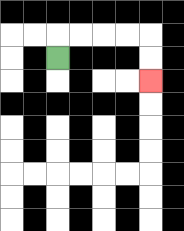{'start': '[2, 2]', 'end': '[6, 3]', 'path_directions': 'U,R,R,R,R,D,D', 'path_coordinates': '[[2, 2], [2, 1], [3, 1], [4, 1], [5, 1], [6, 1], [6, 2], [6, 3]]'}